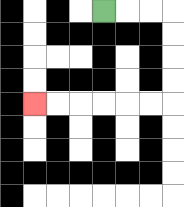{'start': '[4, 0]', 'end': '[1, 4]', 'path_directions': 'R,R,R,D,D,D,D,L,L,L,L,L,L', 'path_coordinates': '[[4, 0], [5, 0], [6, 0], [7, 0], [7, 1], [7, 2], [7, 3], [7, 4], [6, 4], [5, 4], [4, 4], [3, 4], [2, 4], [1, 4]]'}